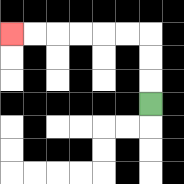{'start': '[6, 4]', 'end': '[0, 1]', 'path_directions': 'U,U,U,L,L,L,L,L,L', 'path_coordinates': '[[6, 4], [6, 3], [6, 2], [6, 1], [5, 1], [4, 1], [3, 1], [2, 1], [1, 1], [0, 1]]'}